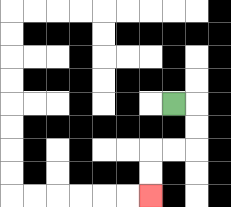{'start': '[7, 4]', 'end': '[6, 8]', 'path_directions': 'R,D,D,L,L,D,D', 'path_coordinates': '[[7, 4], [8, 4], [8, 5], [8, 6], [7, 6], [6, 6], [6, 7], [6, 8]]'}